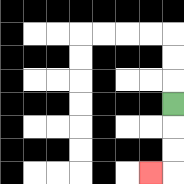{'start': '[7, 4]', 'end': '[6, 7]', 'path_directions': 'D,D,D,L', 'path_coordinates': '[[7, 4], [7, 5], [7, 6], [7, 7], [6, 7]]'}